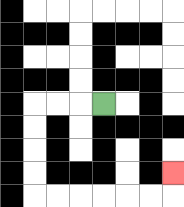{'start': '[4, 4]', 'end': '[7, 7]', 'path_directions': 'L,L,L,D,D,D,D,R,R,R,R,R,R,U', 'path_coordinates': '[[4, 4], [3, 4], [2, 4], [1, 4], [1, 5], [1, 6], [1, 7], [1, 8], [2, 8], [3, 8], [4, 8], [5, 8], [6, 8], [7, 8], [7, 7]]'}